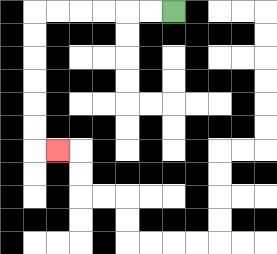{'start': '[7, 0]', 'end': '[2, 6]', 'path_directions': 'L,L,L,L,L,L,D,D,D,D,D,D,R', 'path_coordinates': '[[7, 0], [6, 0], [5, 0], [4, 0], [3, 0], [2, 0], [1, 0], [1, 1], [1, 2], [1, 3], [1, 4], [1, 5], [1, 6], [2, 6]]'}